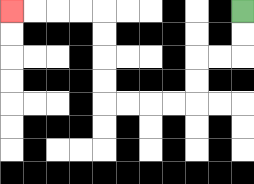{'start': '[10, 0]', 'end': '[0, 0]', 'path_directions': 'D,D,L,L,D,D,L,L,L,L,U,U,U,U,L,L,L,L', 'path_coordinates': '[[10, 0], [10, 1], [10, 2], [9, 2], [8, 2], [8, 3], [8, 4], [7, 4], [6, 4], [5, 4], [4, 4], [4, 3], [4, 2], [4, 1], [4, 0], [3, 0], [2, 0], [1, 0], [0, 0]]'}